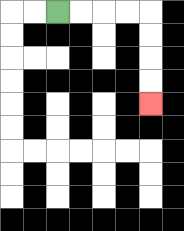{'start': '[2, 0]', 'end': '[6, 4]', 'path_directions': 'R,R,R,R,D,D,D,D', 'path_coordinates': '[[2, 0], [3, 0], [4, 0], [5, 0], [6, 0], [6, 1], [6, 2], [6, 3], [6, 4]]'}